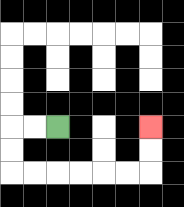{'start': '[2, 5]', 'end': '[6, 5]', 'path_directions': 'L,L,D,D,R,R,R,R,R,R,U,U', 'path_coordinates': '[[2, 5], [1, 5], [0, 5], [0, 6], [0, 7], [1, 7], [2, 7], [3, 7], [4, 7], [5, 7], [6, 7], [6, 6], [6, 5]]'}